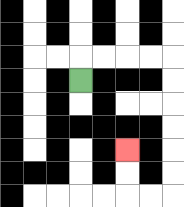{'start': '[3, 3]', 'end': '[5, 6]', 'path_directions': 'U,R,R,R,R,D,D,D,D,D,D,L,L,U,U', 'path_coordinates': '[[3, 3], [3, 2], [4, 2], [5, 2], [6, 2], [7, 2], [7, 3], [7, 4], [7, 5], [7, 6], [7, 7], [7, 8], [6, 8], [5, 8], [5, 7], [5, 6]]'}